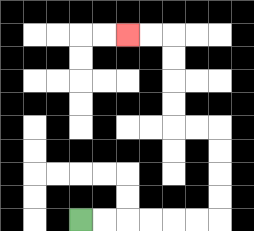{'start': '[3, 9]', 'end': '[5, 1]', 'path_directions': 'R,R,R,R,R,R,U,U,U,U,L,L,U,U,U,U,L,L', 'path_coordinates': '[[3, 9], [4, 9], [5, 9], [6, 9], [7, 9], [8, 9], [9, 9], [9, 8], [9, 7], [9, 6], [9, 5], [8, 5], [7, 5], [7, 4], [7, 3], [7, 2], [7, 1], [6, 1], [5, 1]]'}